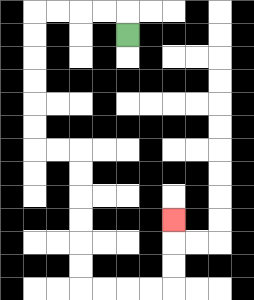{'start': '[5, 1]', 'end': '[7, 9]', 'path_directions': 'U,L,L,L,L,D,D,D,D,D,D,R,R,D,D,D,D,D,D,R,R,R,R,U,U,U', 'path_coordinates': '[[5, 1], [5, 0], [4, 0], [3, 0], [2, 0], [1, 0], [1, 1], [1, 2], [1, 3], [1, 4], [1, 5], [1, 6], [2, 6], [3, 6], [3, 7], [3, 8], [3, 9], [3, 10], [3, 11], [3, 12], [4, 12], [5, 12], [6, 12], [7, 12], [7, 11], [7, 10], [7, 9]]'}